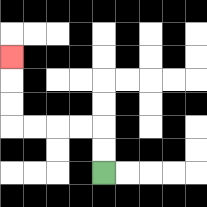{'start': '[4, 7]', 'end': '[0, 2]', 'path_directions': 'U,U,L,L,L,L,U,U,U', 'path_coordinates': '[[4, 7], [4, 6], [4, 5], [3, 5], [2, 5], [1, 5], [0, 5], [0, 4], [0, 3], [0, 2]]'}